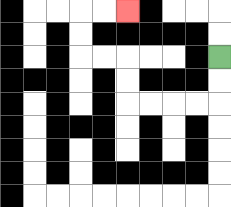{'start': '[9, 2]', 'end': '[5, 0]', 'path_directions': 'D,D,L,L,L,L,U,U,L,L,U,U,R,R', 'path_coordinates': '[[9, 2], [9, 3], [9, 4], [8, 4], [7, 4], [6, 4], [5, 4], [5, 3], [5, 2], [4, 2], [3, 2], [3, 1], [3, 0], [4, 0], [5, 0]]'}